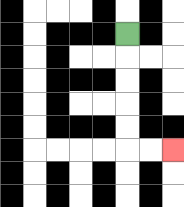{'start': '[5, 1]', 'end': '[7, 6]', 'path_directions': 'D,D,D,D,D,R,R', 'path_coordinates': '[[5, 1], [5, 2], [5, 3], [5, 4], [5, 5], [5, 6], [6, 6], [7, 6]]'}